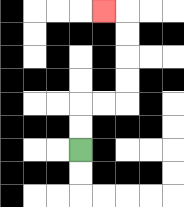{'start': '[3, 6]', 'end': '[4, 0]', 'path_directions': 'U,U,R,R,U,U,U,U,L', 'path_coordinates': '[[3, 6], [3, 5], [3, 4], [4, 4], [5, 4], [5, 3], [5, 2], [5, 1], [5, 0], [4, 0]]'}